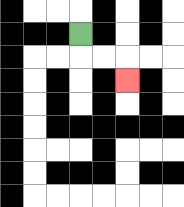{'start': '[3, 1]', 'end': '[5, 3]', 'path_directions': 'D,R,R,D', 'path_coordinates': '[[3, 1], [3, 2], [4, 2], [5, 2], [5, 3]]'}